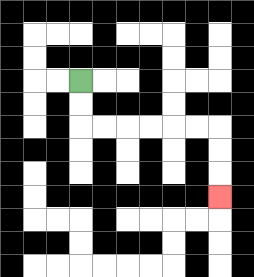{'start': '[3, 3]', 'end': '[9, 8]', 'path_directions': 'D,D,R,R,R,R,R,R,D,D,D', 'path_coordinates': '[[3, 3], [3, 4], [3, 5], [4, 5], [5, 5], [6, 5], [7, 5], [8, 5], [9, 5], [9, 6], [9, 7], [9, 8]]'}